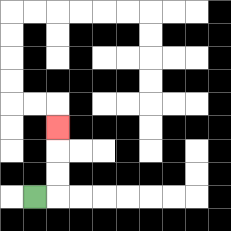{'start': '[1, 8]', 'end': '[2, 5]', 'path_directions': 'R,U,U,U', 'path_coordinates': '[[1, 8], [2, 8], [2, 7], [2, 6], [2, 5]]'}